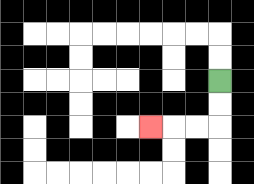{'start': '[9, 3]', 'end': '[6, 5]', 'path_directions': 'D,D,L,L,L', 'path_coordinates': '[[9, 3], [9, 4], [9, 5], [8, 5], [7, 5], [6, 5]]'}